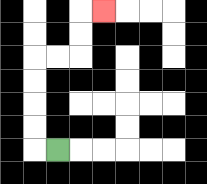{'start': '[2, 6]', 'end': '[4, 0]', 'path_directions': 'L,U,U,U,U,R,R,U,U,R', 'path_coordinates': '[[2, 6], [1, 6], [1, 5], [1, 4], [1, 3], [1, 2], [2, 2], [3, 2], [3, 1], [3, 0], [4, 0]]'}